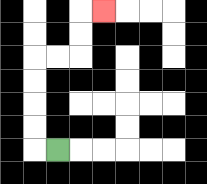{'start': '[2, 6]', 'end': '[4, 0]', 'path_directions': 'L,U,U,U,U,R,R,U,U,R', 'path_coordinates': '[[2, 6], [1, 6], [1, 5], [1, 4], [1, 3], [1, 2], [2, 2], [3, 2], [3, 1], [3, 0], [4, 0]]'}